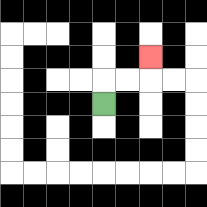{'start': '[4, 4]', 'end': '[6, 2]', 'path_directions': 'U,R,R,U', 'path_coordinates': '[[4, 4], [4, 3], [5, 3], [6, 3], [6, 2]]'}